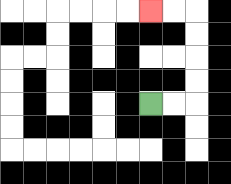{'start': '[6, 4]', 'end': '[6, 0]', 'path_directions': 'R,R,U,U,U,U,L,L', 'path_coordinates': '[[6, 4], [7, 4], [8, 4], [8, 3], [8, 2], [8, 1], [8, 0], [7, 0], [6, 0]]'}